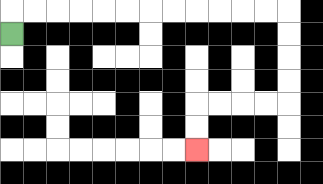{'start': '[0, 1]', 'end': '[8, 6]', 'path_directions': 'U,R,R,R,R,R,R,R,R,R,R,R,R,D,D,D,D,L,L,L,L,D,D', 'path_coordinates': '[[0, 1], [0, 0], [1, 0], [2, 0], [3, 0], [4, 0], [5, 0], [6, 0], [7, 0], [8, 0], [9, 0], [10, 0], [11, 0], [12, 0], [12, 1], [12, 2], [12, 3], [12, 4], [11, 4], [10, 4], [9, 4], [8, 4], [8, 5], [8, 6]]'}